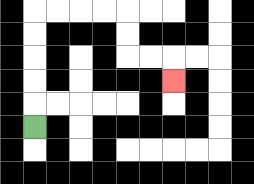{'start': '[1, 5]', 'end': '[7, 3]', 'path_directions': 'U,U,U,U,U,R,R,R,R,D,D,R,R,D', 'path_coordinates': '[[1, 5], [1, 4], [1, 3], [1, 2], [1, 1], [1, 0], [2, 0], [3, 0], [4, 0], [5, 0], [5, 1], [5, 2], [6, 2], [7, 2], [7, 3]]'}